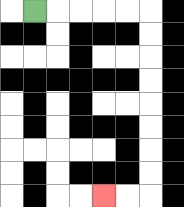{'start': '[1, 0]', 'end': '[4, 8]', 'path_directions': 'R,R,R,R,R,D,D,D,D,D,D,D,D,L,L', 'path_coordinates': '[[1, 0], [2, 0], [3, 0], [4, 0], [5, 0], [6, 0], [6, 1], [6, 2], [6, 3], [6, 4], [6, 5], [6, 6], [6, 7], [6, 8], [5, 8], [4, 8]]'}